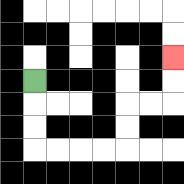{'start': '[1, 3]', 'end': '[7, 2]', 'path_directions': 'D,D,D,R,R,R,R,U,U,R,R,U,U', 'path_coordinates': '[[1, 3], [1, 4], [1, 5], [1, 6], [2, 6], [3, 6], [4, 6], [5, 6], [5, 5], [5, 4], [6, 4], [7, 4], [7, 3], [7, 2]]'}